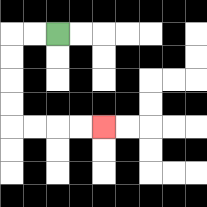{'start': '[2, 1]', 'end': '[4, 5]', 'path_directions': 'L,L,D,D,D,D,R,R,R,R', 'path_coordinates': '[[2, 1], [1, 1], [0, 1], [0, 2], [0, 3], [0, 4], [0, 5], [1, 5], [2, 5], [3, 5], [4, 5]]'}